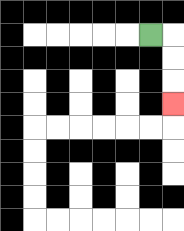{'start': '[6, 1]', 'end': '[7, 4]', 'path_directions': 'R,D,D,D', 'path_coordinates': '[[6, 1], [7, 1], [7, 2], [7, 3], [7, 4]]'}